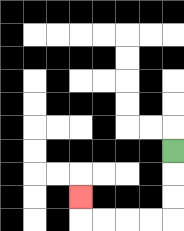{'start': '[7, 6]', 'end': '[3, 8]', 'path_directions': 'D,D,D,L,L,L,L,U', 'path_coordinates': '[[7, 6], [7, 7], [7, 8], [7, 9], [6, 9], [5, 9], [4, 9], [3, 9], [3, 8]]'}